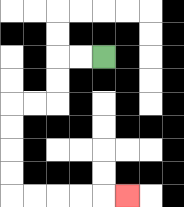{'start': '[4, 2]', 'end': '[5, 8]', 'path_directions': 'L,L,D,D,L,L,D,D,D,D,R,R,R,R,R', 'path_coordinates': '[[4, 2], [3, 2], [2, 2], [2, 3], [2, 4], [1, 4], [0, 4], [0, 5], [0, 6], [0, 7], [0, 8], [1, 8], [2, 8], [3, 8], [4, 8], [5, 8]]'}